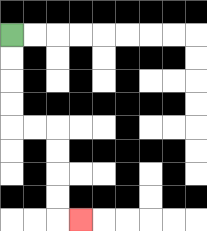{'start': '[0, 1]', 'end': '[3, 9]', 'path_directions': 'D,D,D,D,R,R,D,D,D,D,R', 'path_coordinates': '[[0, 1], [0, 2], [0, 3], [0, 4], [0, 5], [1, 5], [2, 5], [2, 6], [2, 7], [2, 8], [2, 9], [3, 9]]'}